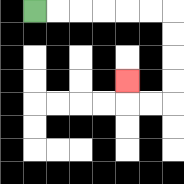{'start': '[1, 0]', 'end': '[5, 3]', 'path_directions': 'R,R,R,R,R,R,D,D,D,D,L,L,U', 'path_coordinates': '[[1, 0], [2, 0], [3, 0], [4, 0], [5, 0], [6, 0], [7, 0], [7, 1], [7, 2], [7, 3], [7, 4], [6, 4], [5, 4], [5, 3]]'}